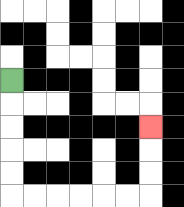{'start': '[0, 3]', 'end': '[6, 5]', 'path_directions': 'D,D,D,D,D,R,R,R,R,R,R,U,U,U', 'path_coordinates': '[[0, 3], [0, 4], [0, 5], [0, 6], [0, 7], [0, 8], [1, 8], [2, 8], [3, 8], [4, 8], [5, 8], [6, 8], [6, 7], [6, 6], [6, 5]]'}